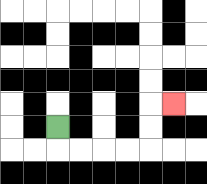{'start': '[2, 5]', 'end': '[7, 4]', 'path_directions': 'D,R,R,R,R,U,U,R', 'path_coordinates': '[[2, 5], [2, 6], [3, 6], [4, 6], [5, 6], [6, 6], [6, 5], [6, 4], [7, 4]]'}